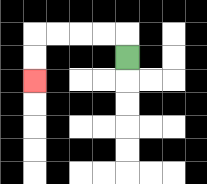{'start': '[5, 2]', 'end': '[1, 3]', 'path_directions': 'U,L,L,L,L,D,D', 'path_coordinates': '[[5, 2], [5, 1], [4, 1], [3, 1], [2, 1], [1, 1], [1, 2], [1, 3]]'}